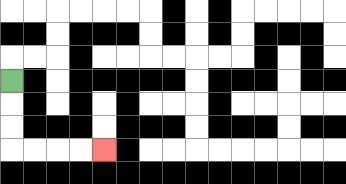{'start': '[0, 3]', 'end': '[4, 6]', 'path_directions': 'D,D,D,R,R,R,R', 'path_coordinates': '[[0, 3], [0, 4], [0, 5], [0, 6], [1, 6], [2, 6], [3, 6], [4, 6]]'}